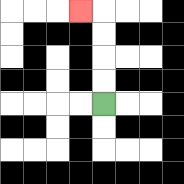{'start': '[4, 4]', 'end': '[3, 0]', 'path_directions': 'U,U,U,U,L', 'path_coordinates': '[[4, 4], [4, 3], [4, 2], [4, 1], [4, 0], [3, 0]]'}